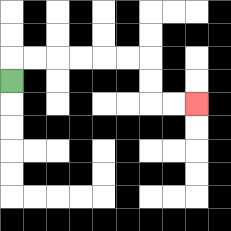{'start': '[0, 3]', 'end': '[8, 4]', 'path_directions': 'U,R,R,R,R,R,R,D,D,R,R', 'path_coordinates': '[[0, 3], [0, 2], [1, 2], [2, 2], [3, 2], [4, 2], [5, 2], [6, 2], [6, 3], [6, 4], [7, 4], [8, 4]]'}